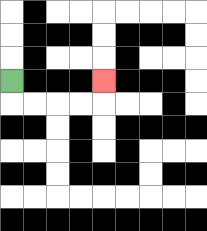{'start': '[0, 3]', 'end': '[4, 3]', 'path_directions': 'D,R,R,R,R,U', 'path_coordinates': '[[0, 3], [0, 4], [1, 4], [2, 4], [3, 4], [4, 4], [4, 3]]'}